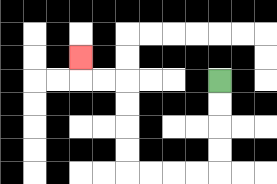{'start': '[9, 3]', 'end': '[3, 2]', 'path_directions': 'D,D,D,D,L,L,L,L,U,U,U,U,L,L,U', 'path_coordinates': '[[9, 3], [9, 4], [9, 5], [9, 6], [9, 7], [8, 7], [7, 7], [6, 7], [5, 7], [5, 6], [5, 5], [5, 4], [5, 3], [4, 3], [3, 3], [3, 2]]'}